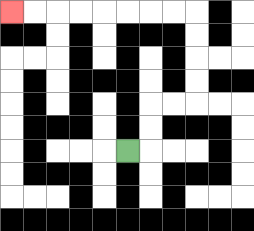{'start': '[5, 6]', 'end': '[0, 0]', 'path_directions': 'R,U,U,R,R,U,U,U,U,L,L,L,L,L,L,L,L', 'path_coordinates': '[[5, 6], [6, 6], [6, 5], [6, 4], [7, 4], [8, 4], [8, 3], [8, 2], [8, 1], [8, 0], [7, 0], [6, 0], [5, 0], [4, 0], [3, 0], [2, 0], [1, 0], [0, 0]]'}